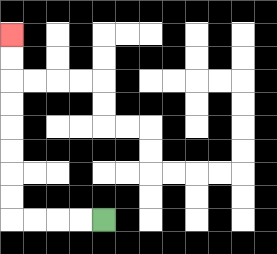{'start': '[4, 9]', 'end': '[0, 1]', 'path_directions': 'L,L,L,L,U,U,U,U,U,U,U,U', 'path_coordinates': '[[4, 9], [3, 9], [2, 9], [1, 9], [0, 9], [0, 8], [0, 7], [0, 6], [0, 5], [0, 4], [0, 3], [0, 2], [0, 1]]'}